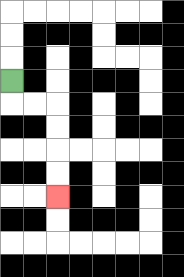{'start': '[0, 3]', 'end': '[2, 8]', 'path_directions': 'D,R,R,D,D,D,D', 'path_coordinates': '[[0, 3], [0, 4], [1, 4], [2, 4], [2, 5], [2, 6], [2, 7], [2, 8]]'}